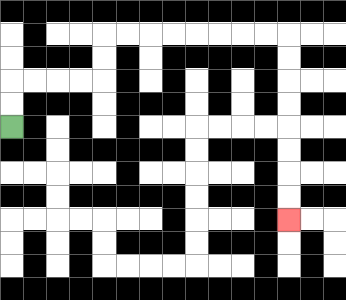{'start': '[0, 5]', 'end': '[12, 9]', 'path_directions': 'U,U,R,R,R,R,U,U,R,R,R,R,R,R,R,R,D,D,D,D,D,D,D,D', 'path_coordinates': '[[0, 5], [0, 4], [0, 3], [1, 3], [2, 3], [3, 3], [4, 3], [4, 2], [4, 1], [5, 1], [6, 1], [7, 1], [8, 1], [9, 1], [10, 1], [11, 1], [12, 1], [12, 2], [12, 3], [12, 4], [12, 5], [12, 6], [12, 7], [12, 8], [12, 9]]'}